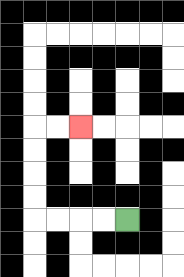{'start': '[5, 9]', 'end': '[3, 5]', 'path_directions': 'L,L,L,L,U,U,U,U,R,R', 'path_coordinates': '[[5, 9], [4, 9], [3, 9], [2, 9], [1, 9], [1, 8], [1, 7], [1, 6], [1, 5], [2, 5], [3, 5]]'}